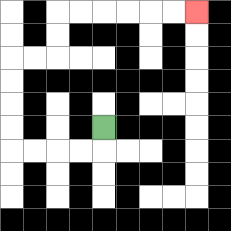{'start': '[4, 5]', 'end': '[8, 0]', 'path_directions': 'D,L,L,L,L,U,U,U,U,R,R,U,U,R,R,R,R,R,R', 'path_coordinates': '[[4, 5], [4, 6], [3, 6], [2, 6], [1, 6], [0, 6], [0, 5], [0, 4], [0, 3], [0, 2], [1, 2], [2, 2], [2, 1], [2, 0], [3, 0], [4, 0], [5, 0], [6, 0], [7, 0], [8, 0]]'}